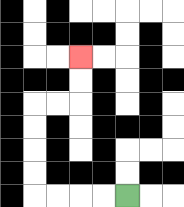{'start': '[5, 8]', 'end': '[3, 2]', 'path_directions': 'L,L,L,L,U,U,U,U,R,R,U,U', 'path_coordinates': '[[5, 8], [4, 8], [3, 8], [2, 8], [1, 8], [1, 7], [1, 6], [1, 5], [1, 4], [2, 4], [3, 4], [3, 3], [3, 2]]'}